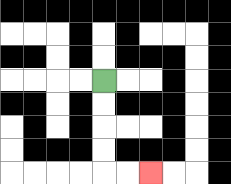{'start': '[4, 3]', 'end': '[6, 7]', 'path_directions': 'D,D,D,D,R,R', 'path_coordinates': '[[4, 3], [4, 4], [4, 5], [4, 6], [4, 7], [5, 7], [6, 7]]'}